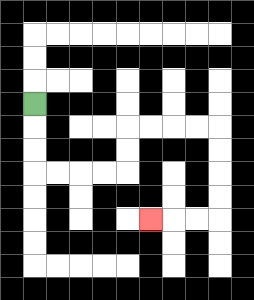{'start': '[1, 4]', 'end': '[6, 9]', 'path_directions': 'D,D,D,R,R,R,R,U,U,R,R,R,R,D,D,D,D,L,L,L', 'path_coordinates': '[[1, 4], [1, 5], [1, 6], [1, 7], [2, 7], [3, 7], [4, 7], [5, 7], [5, 6], [5, 5], [6, 5], [7, 5], [8, 5], [9, 5], [9, 6], [9, 7], [9, 8], [9, 9], [8, 9], [7, 9], [6, 9]]'}